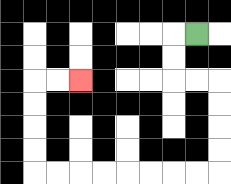{'start': '[8, 1]', 'end': '[3, 3]', 'path_directions': 'L,D,D,R,R,D,D,D,D,L,L,L,L,L,L,L,L,U,U,U,U,R,R', 'path_coordinates': '[[8, 1], [7, 1], [7, 2], [7, 3], [8, 3], [9, 3], [9, 4], [9, 5], [9, 6], [9, 7], [8, 7], [7, 7], [6, 7], [5, 7], [4, 7], [3, 7], [2, 7], [1, 7], [1, 6], [1, 5], [1, 4], [1, 3], [2, 3], [3, 3]]'}